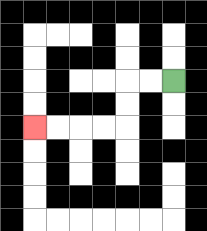{'start': '[7, 3]', 'end': '[1, 5]', 'path_directions': 'L,L,D,D,L,L,L,L', 'path_coordinates': '[[7, 3], [6, 3], [5, 3], [5, 4], [5, 5], [4, 5], [3, 5], [2, 5], [1, 5]]'}